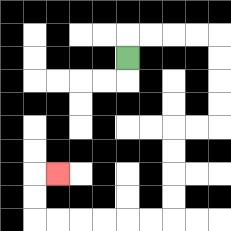{'start': '[5, 2]', 'end': '[2, 7]', 'path_directions': 'U,R,R,R,R,D,D,D,D,L,L,D,D,D,D,L,L,L,L,L,L,U,U,R', 'path_coordinates': '[[5, 2], [5, 1], [6, 1], [7, 1], [8, 1], [9, 1], [9, 2], [9, 3], [9, 4], [9, 5], [8, 5], [7, 5], [7, 6], [7, 7], [7, 8], [7, 9], [6, 9], [5, 9], [4, 9], [3, 9], [2, 9], [1, 9], [1, 8], [1, 7], [2, 7]]'}